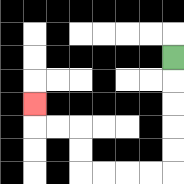{'start': '[7, 2]', 'end': '[1, 4]', 'path_directions': 'D,D,D,D,D,L,L,L,L,U,U,L,L,U', 'path_coordinates': '[[7, 2], [7, 3], [7, 4], [7, 5], [7, 6], [7, 7], [6, 7], [5, 7], [4, 7], [3, 7], [3, 6], [3, 5], [2, 5], [1, 5], [1, 4]]'}